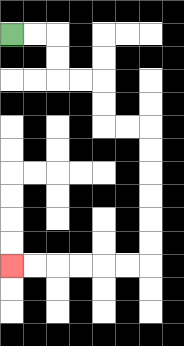{'start': '[0, 1]', 'end': '[0, 11]', 'path_directions': 'R,R,D,D,R,R,D,D,R,R,D,D,D,D,D,D,L,L,L,L,L,L', 'path_coordinates': '[[0, 1], [1, 1], [2, 1], [2, 2], [2, 3], [3, 3], [4, 3], [4, 4], [4, 5], [5, 5], [6, 5], [6, 6], [6, 7], [6, 8], [6, 9], [6, 10], [6, 11], [5, 11], [4, 11], [3, 11], [2, 11], [1, 11], [0, 11]]'}